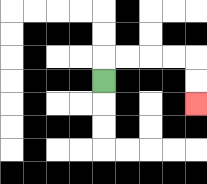{'start': '[4, 3]', 'end': '[8, 4]', 'path_directions': 'U,R,R,R,R,D,D', 'path_coordinates': '[[4, 3], [4, 2], [5, 2], [6, 2], [7, 2], [8, 2], [8, 3], [8, 4]]'}